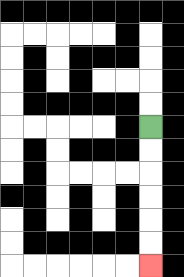{'start': '[6, 5]', 'end': '[6, 11]', 'path_directions': 'D,D,D,D,D,D', 'path_coordinates': '[[6, 5], [6, 6], [6, 7], [6, 8], [6, 9], [6, 10], [6, 11]]'}